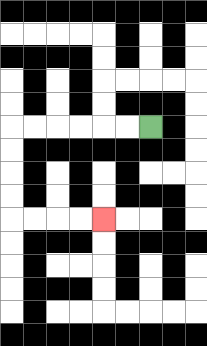{'start': '[6, 5]', 'end': '[4, 9]', 'path_directions': 'L,L,L,L,L,L,D,D,D,D,R,R,R,R', 'path_coordinates': '[[6, 5], [5, 5], [4, 5], [3, 5], [2, 5], [1, 5], [0, 5], [0, 6], [0, 7], [0, 8], [0, 9], [1, 9], [2, 9], [3, 9], [4, 9]]'}